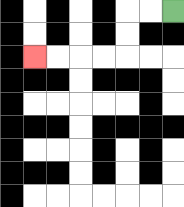{'start': '[7, 0]', 'end': '[1, 2]', 'path_directions': 'L,L,D,D,L,L,L,L', 'path_coordinates': '[[7, 0], [6, 0], [5, 0], [5, 1], [5, 2], [4, 2], [3, 2], [2, 2], [1, 2]]'}